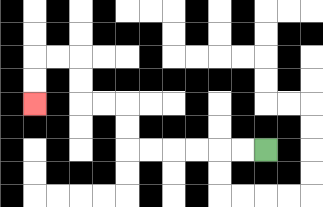{'start': '[11, 6]', 'end': '[1, 4]', 'path_directions': 'L,L,L,L,L,L,U,U,L,L,U,U,L,L,D,D', 'path_coordinates': '[[11, 6], [10, 6], [9, 6], [8, 6], [7, 6], [6, 6], [5, 6], [5, 5], [5, 4], [4, 4], [3, 4], [3, 3], [3, 2], [2, 2], [1, 2], [1, 3], [1, 4]]'}